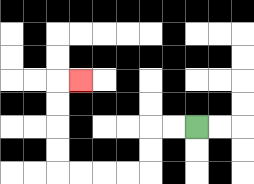{'start': '[8, 5]', 'end': '[3, 3]', 'path_directions': 'L,L,D,D,L,L,L,L,U,U,U,U,R', 'path_coordinates': '[[8, 5], [7, 5], [6, 5], [6, 6], [6, 7], [5, 7], [4, 7], [3, 7], [2, 7], [2, 6], [2, 5], [2, 4], [2, 3], [3, 3]]'}